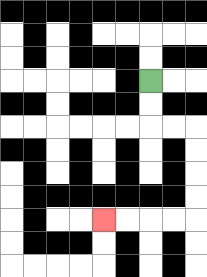{'start': '[6, 3]', 'end': '[4, 9]', 'path_directions': 'D,D,R,R,D,D,D,D,L,L,L,L', 'path_coordinates': '[[6, 3], [6, 4], [6, 5], [7, 5], [8, 5], [8, 6], [8, 7], [8, 8], [8, 9], [7, 9], [6, 9], [5, 9], [4, 9]]'}